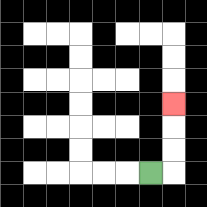{'start': '[6, 7]', 'end': '[7, 4]', 'path_directions': 'R,U,U,U', 'path_coordinates': '[[6, 7], [7, 7], [7, 6], [7, 5], [7, 4]]'}